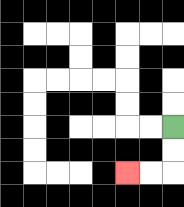{'start': '[7, 5]', 'end': '[5, 7]', 'path_directions': 'D,D,L,L', 'path_coordinates': '[[7, 5], [7, 6], [7, 7], [6, 7], [5, 7]]'}